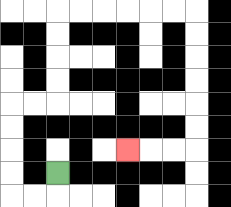{'start': '[2, 7]', 'end': '[5, 6]', 'path_directions': 'D,L,L,U,U,U,U,R,R,U,U,U,U,R,R,R,R,R,R,D,D,D,D,D,D,L,L,L', 'path_coordinates': '[[2, 7], [2, 8], [1, 8], [0, 8], [0, 7], [0, 6], [0, 5], [0, 4], [1, 4], [2, 4], [2, 3], [2, 2], [2, 1], [2, 0], [3, 0], [4, 0], [5, 0], [6, 0], [7, 0], [8, 0], [8, 1], [8, 2], [8, 3], [8, 4], [8, 5], [8, 6], [7, 6], [6, 6], [5, 6]]'}